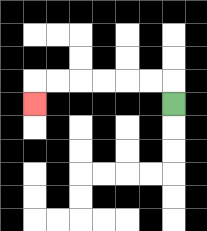{'start': '[7, 4]', 'end': '[1, 4]', 'path_directions': 'U,L,L,L,L,L,L,D', 'path_coordinates': '[[7, 4], [7, 3], [6, 3], [5, 3], [4, 3], [3, 3], [2, 3], [1, 3], [1, 4]]'}